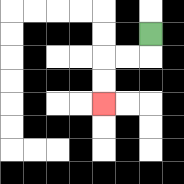{'start': '[6, 1]', 'end': '[4, 4]', 'path_directions': 'D,L,L,D,D', 'path_coordinates': '[[6, 1], [6, 2], [5, 2], [4, 2], [4, 3], [4, 4]]'}